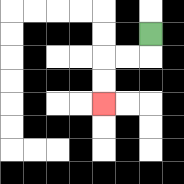{'start': '[6, 1]', 'end': '[4, 4]', 'path_directions': 'D,L,L,D,D', 'path_coordinates': '[[6, 1], [6, 2], [5, 2], [4, 2], [4, 3], [4, 4]]'}